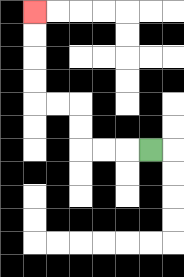{'start': '[6, 6]', 'end': '[1, 0]', 'path_directions': 'L,L,L,U,U,L,L,U,U,U,U', 'path_coordinates': '[[6, 6], [5, 6], [4, 6], [3, 6], [3, 5], [3, 4], [2, 4], [1, 4], [1, 3], [1, 2], [1, 1], [1, 0]]'}